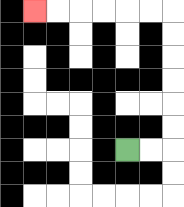{'start': '[5, 6]', 'end': '[1, 0]', 'path_directions': 'R,R,U,U,U,U,U,U,L,L,L,L,L,L', 'path_coordinates': '[[5, 6], [6, 6], [7, 6], [7, 5], [7, 4], [7, 3], [7, 2], [7, 1], [7, 0], [6, 0], [5, 0], [4, 0], [3, 0], [2, 0], [1, 0]]'}